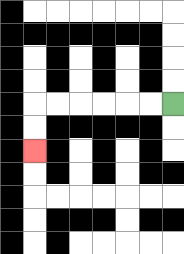{'start': '[7, 4]', 'end': '[1, 6]', 'path_directions': 'L,L,L,L,L,L,D,D', 'path_coordinates': '[[7, 4], [6, 4], [5, 4], [4, 4], [3, 4], [2, 4], [1, 4], [1, 5], [1, 6]]'}